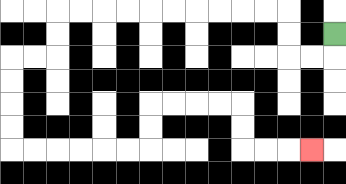{'start': '[14, 1]', 'end': '[13, 6]', 'path_directions': 'D,L,L,U,U,L,L,L,L,L,L,L,L,L,L,D,D,L,L,D,D,D,D,R,R,R,R,R,R,U,U,R,R,R,R,D,D,R,R,R', 'path_coordinates': '[[14, 1], [14, 2], [13, 2], [12, 2], [12, 1], [12, 0], [11, 0], [10, 0], [9, 0], [8, 0], [7, 0], [6, 0], [5, 0], [4, 0], [3, 0], [2, 0], [2, 1], [2, 2], [1, 2], [0, 2], [0, 3], [0, 4], [0, 5], [0, 6], [1, 6], [2, 6], [3, 6], [4, 6], [5, 6], [6, 6], [6, 5], [6, 4], [7, 4], [8, 4], [9, 4], [10, 4], [10, 5], [10, 6], [11, 6], [12, 6], [13, 6]]'}